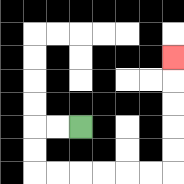{'start': '[3, 5]', 'end': '[7, 2]', 'path_directions': 'L,L,D,D,R,R,R,R,R,R,U,U,U,U,U', 'path_coordinates': '[[3, 5], [2, 5], [1, 5], [1, 6], [1, 7], [2, 7], [3, 7], [4, 7], [5, 7], [6, 7], [7, 7], [7, 6], [7, 5], [7, 4], [7, 3], [7, 2]]'}